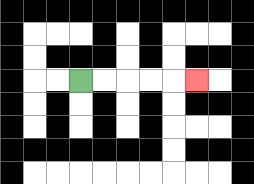{'start': '[3, 3]', 'end': '[8, 3]', 'path_directions': 'R,R,R,R,R', 'path_coordinates': '[[3, 3], [4, 3], [5, 3], [6, 3], [7, 3], [8, 3]]'}